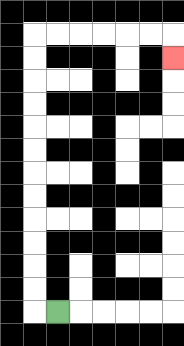{'start': '[2, 13]', 'end': '[7, 2]', 'path_directions': 'L,U,U,U,U,U,U,U,U,U,U,U,U,R,R,R,R,R,R,D', 'path_coordinates': '[[2, 13], [1, 13], [1, 12], [1, 11], [1, 10], [1, 9], [1, 8], [1, 7], [1, 6], [1, 5], [1, 4], [1, 3], [1, 2], [1, 1], [2, 1], [3, 1], [4, 1], [5, 1], [6, 1], [7, 1], [7, 2]]'}